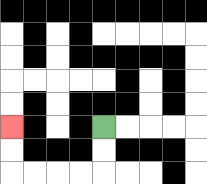{'start': '[4, 5]', 'end': '[0, 5]', 'path_directions': 'D,D,L,L,L,L,U,U', 'path_coordinates': '[[4, 5], [4, 6], [4, 7], [3, 7], [2, 7], [1, 7], [0, 7], [0, 6], [0, 5]]'}